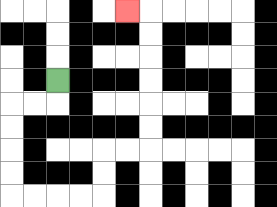{'start': '[2, 3]', 'end': '[5, 0]', 'path_directions': 'D,L,L,D,D,D,D,R,R,R,R,U,U,R,R,U,U,U,U,U,U,L', 'path_coordinates': '[[2, 3], [2, 4], [1, 4], [0, 4], [0, 5], [0, 6], [0, 7], [0, 8], [1, 8], [2, 8], [3, 8], [4, 8], [4, 7], [4, 6], [5, 6], [6, 6], [6, 5], [6, 4], [6, 3], [6, 2], [6, 1], [6, 0], [5, 0]]'}